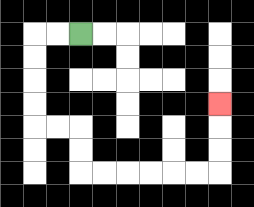{'start': '[3, 1]', 'end': '[9, 4]', 'path_directions': 'L,L,D,D,D,D,R,R,D,D,R,R,R,R,R,R,U,U,U', 'path_coordinates': '[[3, 1], [2, 1], [1, 1], [1, 2], [1, 3], [1, 4], [1, 5], [2, 5], [3, 5], [3, 6], [3, 7], [4, 7], [5, 7], [6, 7], [7, 7], [8, 7], [9, 7], [9, 6], [9, 5], [9, 4]]'}